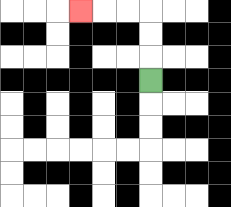{'start': '[6, 3]', 'end': '[3, 0]', 'path_directions': 'U,U,U,L,L,L', 'path_coordinates': '[[6, 3], [6, 2], [6, 1], [6, 0], [5, 0], [4, 0], [3, 0]]'}